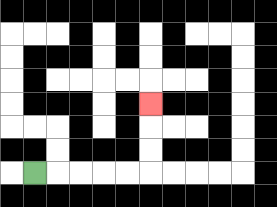{'start': '[1, 7]', 'end': '[6, 4]', 'path_directions': 'R,R,R,R,R,U,U,U', 'path_coordinates': '[[1, 7], [2, 7], [3, 7], [4, 7], [5, 7], [6, 7], [6, 6], [6, 5], [6, 4]]'}